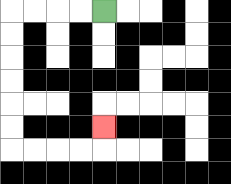{'start': '[4, 0]', 'end': '[4, 5]', 'path_directions': 'L,L,L,L,D,D,D,D,D,D,R,R,R,R,U', 'path_coordinates': '[[4, 0], [3, 0], [2, 0], [1, 0], [0, 0], [0, 1], [0, 2], [0, 3], [0, 4], [0, 5], [0, 6], [1, 6], [2, 6], [3, 6], [4, 6], [4, 5]]'}